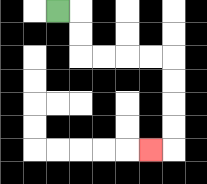{'start': '[2, 0]', 'end': '[6, 6]', 'path_directions': 'R,D,D,R,R,R,R,D,D,D,D,L', 'path_coordinates': '[[2, 0], [3, 0], [3, 1], [3, 2], [4, 2], [5, 2], [6, 2], [7, 2], [7, 3], [7, 4], [7, 5], [7, 6], [6, 6]]'}